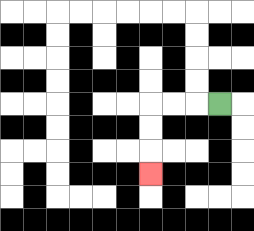{'start': '[9, 4]', 'end': '[6, 7]', 'path_directions': 'L,L,L,D,D,D', 'path_coordinates': '[[9, 4], [8, 4], [7, 4], [6, 4], [6, 5], [6, 6], [6, 7]]'}